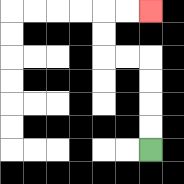{'start': '[6, 6]', 'end': '[6, 0]', 'path_directions': 'U,U,U,U,L,L,U,U,R,R', 'path_coordinates': '[[6, 6], [6, 5], [6, 4], [6, 3], [6, 2], [5, 2], [4, 2], [4, 1], [4, 0], [5, 0], [6, 0]]'}